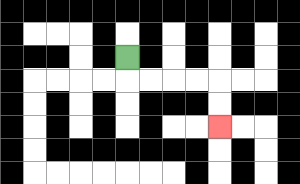{'start': '[5, 2]', 'end': '[9, 5]', 'path_directions': 'D,R,R,R,R,D,D', 'path_coordinates': '[[5, 2], [5, 3], [6, 3], [7, 3], [8, 3], [9, 3], [9, 4], [9, 5]]'}